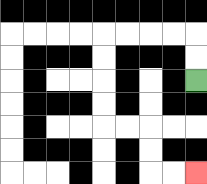{'start': '[8, 3]', 'end': '[8, 7]', 'path_directions': 'U,U,L,L,L,L,D,D,D,D,R,R,D,D,R,R', 'path_coordinates': '[[8, 3], [8, 2], [8, 1], [7, 1], [6, 1], [5, 1], [4, 1], [4, 2], [4, 3], [4, 4], [4, 5], [5, 5], [6, 5], [6, 6], [6, 7], [7, 7], [8, 7]]'}